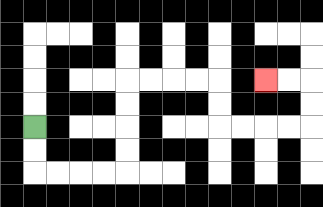{'start': '[1, 5]', 'end': '[11, 3]', 'path_directions': 'D,D,R,R,R,R,U,U,U,U,R,R,R,R,D,D,R,R,R,R,U,U,L,L', 'path_coordinates': '[[1, 5], [1, 6], [1, 7], [2, 7], [3, 7], [4, 7], [5, 7], [5, 6], [5, 5], [5, 4], [5, 3], [6, 3], [7, 3], [8, 3], [9, 3], [9, 4], [9, 5], [10, 5], [11, 5], [12, 5], [13, 5], [13, 4], [13, 3], [12, 3], [11, 3]]'}